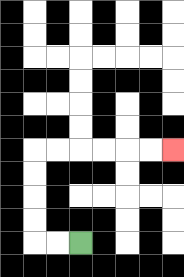{'start': '[3, 10]', 'end': '[7, 6]', 'path_directions': 'L,L,U,U,U,U,R,R,R,R,R,R', 'path_coordinates': '[[3, 10], [2, 10], [1, 10], [1, 9], [1, 8], [1, 7], [1, 6], [2, 6], [3, 6], [4, 6], [5, 6], [6, 6], [7, 6]]'}